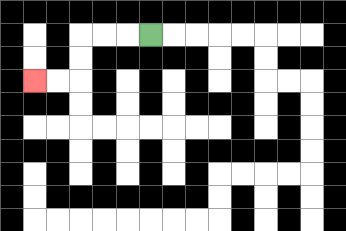{'start': '[6, 1]', 'end': '[1, 3]', 'path_directions': 'L,L,L,D,D,L,L', 'path_coordinates': '[[6, 1], [5, 1], [4, 1], [3, 1], [3, 2], [3, 3], [2, 3], [1, 3]]'}